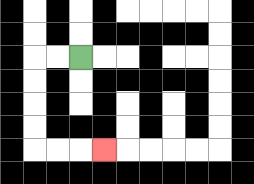{'start': '[3, 2]', 'end': '[4, 6]', 'path_directions': 'L,L,D,D,D,D,R,R,R', 'path_coordinates': '[[3, 2], [2, 2], [1, 2], [1, 3], [1, 4], [1, 5], [1, 6], [2, 6], [3, 6], [4, 6]]'}